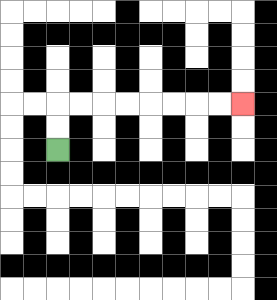{'start': '[2, 6]', 'end': '[10, 4]', 'path_directions': 'U,U,R,R,R,R,R,R,R,R', 'path_coordinates': '[[2, 6], [2, 5], [2, 4], [3, 4], [4, 4], [5, 4], [6, 4], [7, 4], [8, 4], [9, 4], [10, 4]]'}